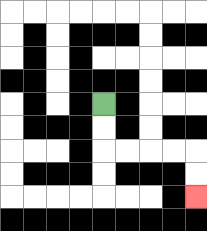{'start': '[4, 4]', 'end': '[8, 8]', 'path_directions': 'D,D,R,R,R,R,D,D', 'path_coordinates': '[[4, 4], [4, 5], [4, 6], [5, 6], [6, 6], [7, 6], [8, 6], [8, 7], [8, 8]]'}